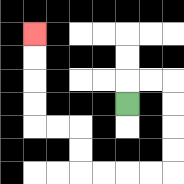{'start': '[5, 4]', 'end': '[1, 1]', 'path_directions': 'U,R,R,D,D,D,D,L,L,L,L,U,U,L,L,U,U,U,U', 'path_coordinates': '[[5, 4], [5, 3], [6, 3], [7, 3], [7, 4], [7, 5], [7, 6], [7, 7], [6, 7], [5, 7], [4, 7], [3, 7], [3, 6], [3, 5], [2, 5], [1, 5], [1, 4], [1, 3], [1, 2], [1, 1]]'}